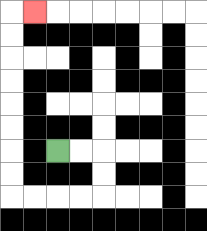{'start': '[2, 6]', 'end': '[1, 0]', 'path_directions': 'R,R,D,D,L,L,L,L,U,U,U,U,U,U,U,U,R', 'path_coordinates': '[[2, 6], [3, 6], [4, 6], [4, 7], [4, 8], [3, 8], [2, 8], [1, 8], [0, 8], [0, 7], [0, 6], [0, 5], [0, 4], [0, 3], [0, 2], [0, 1], [0, 0], [1, 0]]'}